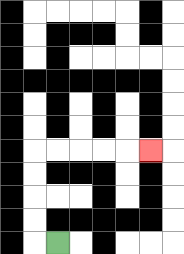{'start': '[2, 10]', 'end': '[6, 6]', 'path_directions': 'L,U,U,U,U,R,R,R,R,R', 'path_coordinates': '[[2, 10], [1, 10], [1, 9], [1, 8], [1, 7], [1, 6], [2, 6], [3, 6], [4, 6], [5, 6], [6, 6]]'}